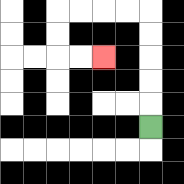{'start': '[6, 5]', 'end': '[4, 2]', 'path_directions': 'U,U,U,U,U,L,L,L,L,D,D,R,R', 'path_coordinates': '[[6, 5], [6, 4], [6, 3], [6, 2], [6, 1], [6, 0], [5, 0], [4, 0], [3, 0], [2, 0], [2, 1], [2, 2], [3, 2], [4, 2]]'}